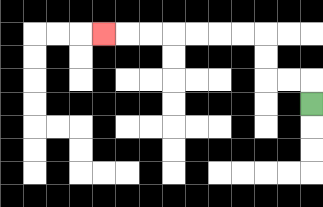{'start': '[13, 4]', 'end': '[4, 1]', 'path_directions': 'U,L,L,U,U,L,L,L,L,L,L,L', 'path_coordinates': '[[13, 4], [13, 3], [12, 3], [11, 3], [11, 2], [11, 1], [10, 1], [9, 1], [8, 1], [7, 1], [6, 1], [5, 1], [4, 1]]'}